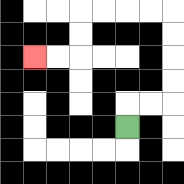{'start': '[5, 5]', 'end': '[1, 2]', 'path_directions': 'U,R,R,U,U,U,U,L,L,L,L,D,D,L,L', 'path_coordinates': '[[5, 5], [5, 4], [6, 4], [7, 4], [7, 3], [7, 2], [7, 1], [7, 0], [6, 0], [5, 0], [4, 0], [3, 0], [3, 1], [3, 2], [2, 2], [1, 2]]'}